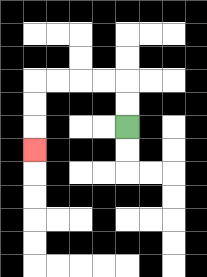{'start': '[5, 5]', 'end': '[1, 6]', 'path_directions': 'U,U,L,L,L,L,D,D,D', 'path_coordinates': '[[5, 5], [5, 4], [5, 3], [4, 3], [3, 3], [2, 3], [1, 3], [1, 4], [1, 5], [1, 6]]'}